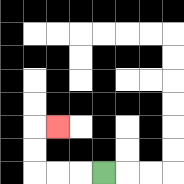{'start': '[4, 7]', 'end': '[2, 5]', 'path_directions': 'L,L,L,U,U,R', 'path_coordinates': '[[4, 7], [3, 7], [2, 7], [1, 7], [1, 6], [1, 5], [2, 5]]'}